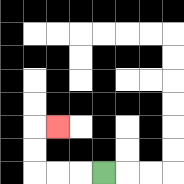{'start': '[4, 7]', 'end': '[2, 5]', 'path_directions': 'L,L,L,U,U,R', 'path_coordinates': '[[4, 7], [3, 7], [2, 7], [1, 7], [1, 6], [1, 5], [2, 5]]'}